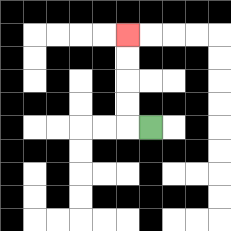{'start': '[6, 5]', 'end': '[5, 1]', 'path_directions': 'L,U,U,U,U', 'path_coordinates': '[[6, 5], [5, 5], [5, 4], [5, 3], [5, 2], [5, 1]]'}